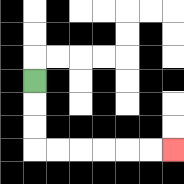{'start': '[1, 3]', 'end': '[7, 6]', 'path_directions': 'D,D,D,R,R,R,R,R,R', 'path_coordinates': '[[1, 3], [1, 4], [1, 5], [1, 6], [2, 6], [3, 6], [4, 6], [5, 6], [6, 6], [7, 6]]'}